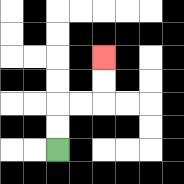{'start': '[2, 6]', 'end': '[4, 2]', 'path_directions': 'U,U,R,R,U,U', 'path_coordinates': '[[2, 6], [2, 5], [2, 4], [3, 4], [4, 4], [4, 3], [4, 2]]'}